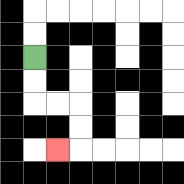{'start': '[1, 2]', 'end': '[2, 6]', 'path_directions': 'D,D,R,R,D,D,L', 'path_coordinates': '[[1, 2], [1, 3], [1, 4], [2, 4], [3, 4], [3, 5], [3, 6], [2, 6]]'}